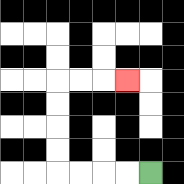{'start': '[6, 7]', 'end': '[5, 3]', 'path_directions': 'L,L,L,L,U,U,U,U,R,R,R', 'path_coordinates': '[[6, 7], [5, 7], [4, 7], [3, 7], [2, 7], [2, 6], [2, 5], [2, 4], [2, 3], [3, 3], [4, 3], [5, 3]]'}